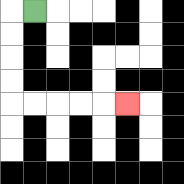{'start': '[1, 0]', 'end': '[5, 4]', 'path_directions': 'L,D,D,D,D,R,R,R,R,R', 'path_coordinates': '[[1, 0], [0, 0], [0, 1], [0, 2], [0, 3], [0, 4], [1, 4], [2, 4], [3, 4], [4, 4], [5, 4]]'}